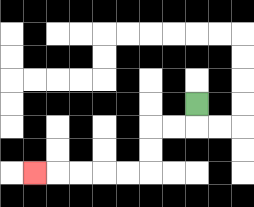{'start': '[8, 4]', 'end': '[1, 7]', 'path_directions': 'D,L,L,D,D,L,L,L,L,L', 'path_coordinates': '[[8, 4], [8, 5], [7, 5], [6, 5], [6, 6], [6, 7], [5, 7], [4, 7], [3, 7], [2, 7], [1, 7]]'}